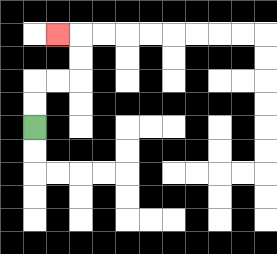{'start': '[1, 5]', 'end': '[2, 1]', 'path_directions': 'U,U,R,R,U,U,L', 'path_coordinates': '[[1, 5], [1, 4], [1, 3], [2, 3], [3, 3], [3, 2], [3, 1], [2, 1]]'}